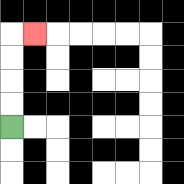{'start': '[0, 5]', 'end': '[1, 1]', 'path_directions': 'U,U,U,U,R', 'path_coordinates': '[[0, 5], [0, 4], [0, 3], [0, 2], [0, 1], [1, 1]]'}